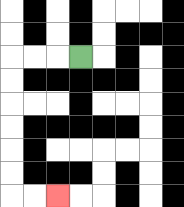{'start': '[3, 2]', 'end': '[2, 8]', 'path_directions': 'L,L,L,D,D,D,D,D,D,R,R', 'path_coordinates': '[[3, 2], [2, 2], [1, 2], [0, 2], [0, 3], [0, 4], [0, 5], [0, 6], [0, 7], [0, 8], [1, 8], [2, 8]]'}